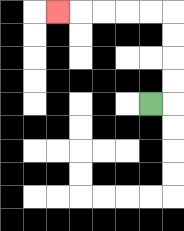{'start': '[6, 4]', 'end': '[2, 0]', 'path_directions': 'R,U,U,U,U,L,L,L,L,L', 'path_coordinates': '[[6, 4], [7, 4], [7, 3], [7, 2], [7, 1], [7, 0], [6, 0], [5, 0], [4, 0], [3, 0], [2, 0]]'}